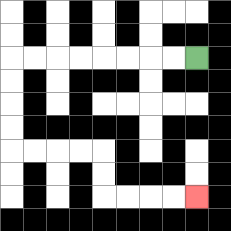{'start': '[8, 2]', 'end': '[8, 8]', 'path_directions': 'L,L,L,L,L,L,L,L,D,D,D,D,R,R,R,R,D,D,R,R,R,R', 'path_coordinates': '[[8, 2], [7, 2], [6, 2], [5, 2], [4, 2], [3, 2], [2, 2], [1, 2], [0, 2], [0, 3], [0, 4], [0, 5], [0, 6], [1, 6], [2, 6], [3, 6], [4, 6], [4, 7], [4, 8], [5, 8], [6, 8], [7, 8], [8, 8]]'}